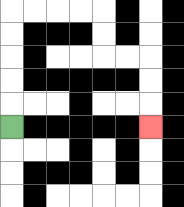{'start': '[0, 5]', 'end': '[6, 5]', 'path_directions': 'U,U,U,U,U,R,R,R,R,D,D,R,R,D,D,D', 'path_coordinates': '[[0, 5], [0, 4], [0, 3], [0, 2], [0, 1], [0, 0], [1, 0], [2, 0], [3, 0], [4, 0], [4, 1], [4, 2], [5, 2], [6, 2], [6, 3], [6, 4], [6, 5]]'}